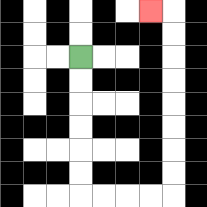{'start': '[3, 2]', 'end': '[6, 0]', 'path_directions': 'D,D,D,D,D,D,R,R,R,R,U,U,U,U,U,U,U,U,L', 'path_coordinates': '[[3, 2], [3, 3], [3, 4], [3, 5], [3, 6], [3, 7], [3, 8], [4, 8], [5, 8], [6, 8], [7, 8], [7, 7], [7, 6], [7, 5], [7, 4], [7, 3], [7, 2], [7, 1], [7, 0], [6, 0]]'}